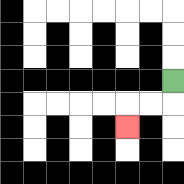{'start': '[7, 3]', 'end': '[5, 5]', 'path_directions': 'D,L,L,D', 'path_coordinates': '[[7, 3], [7, 4], [6, 4], [5, 4], [5, 5]]'}